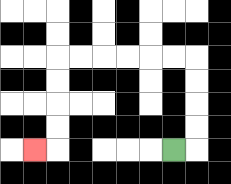{'start': '[7, 6]', 'end': '[1, 6]', 'path_directions': 'R,U,U,U,U,L,L,L,L,L,L,D,D,D,D,L', 'path_coordinates': '[[7, 6], [8, 6], [8, 5], [8, 4], [8, 3], [8, 2], [7, 2], [6, 2], [5, 2], [4, 2], [3, 2], [2, 2], [2, 3], [2, 4], [2, 5], [2, 6], [1, 6]]'}